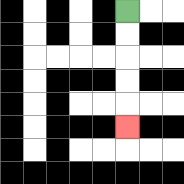{'start': '[5, 0]', 'end': '[5, 5]', 'path_directions': 'D,D,D,D,D', 'path_coordinates': '[[5, 0], [5, 1], [5, 2], [5, 3], [5, 4], [5, 5]]'}